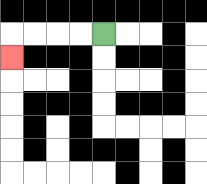{'start': '[4, 1]', 'end': '[0, 2]', 'path_directions': 'L,L,L,L,D', 'path_coordinates': '[[4, 1], [3, 1], [2, 1], [1, 1], [0, 1], [0, 2]]'}